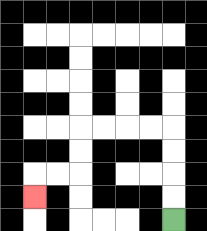{'start': '[7, 9]', 'end': '[1, 8]', 'path_directions': 'U,U,U,U,L,L,L,L,D,D,L,L,D', 'path_coordinates': '[[7, 9], [7, 8], [7, 7], [7, 6], [7, 5], [6, 5], [5, 5], [4, 5], [3, 5], [3, 6], [3, 7], [2, 7], [1, 7], [1, 8]]'}